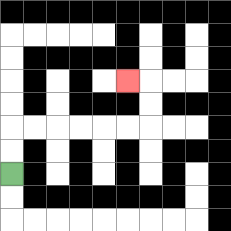{'start': '[0, 7]', 'end': '[5, 3]', 'path_directions': 'U,U,R,R,R,R,R,R,U,U,L', 'path_coordinates': '[[0, 7], [0, 6], [0, 5], [1, 5], [2, 5], [3, 5], [4, 5], [5, 5], [6, 5], [6, 4], [6, 3], [5, 3]]'}